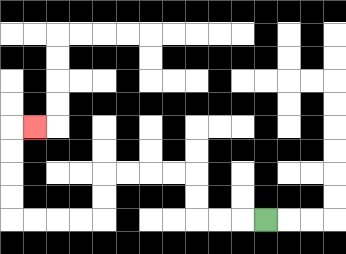{'start': '[11, 9]', 'end': '[1, 5]', 'path_directions': 'L,L,L,U,U,L,L,L,L,D,D,L,L,L,L,U,U,U,U,R', 'path_coordinates': '[[11, 9], [10, 9], [9, 9], [8, 9], [8, 8], [8, 7], [7, 7], [6, 7], [5, 7], [4, 7], [4, 8], [4, 9], [3, 9], [2, 9], [1, 9], [0, 9], [0, 8], [0, 7], [0, 6], [0, 5], [1, 5]]'}